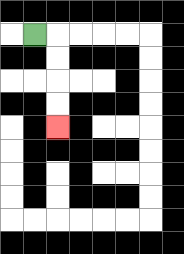{'start': '[1, 1]', 'end': '[2, 5]', 'path_directions': 'R,D,D,D,D', 'path_coordinates': '[[1, 1], [2, 1], [2, 2], [2, 3], [2, 4], [2, 5]]'}